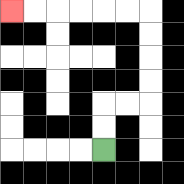{'start': '[4, 6]', 'end': '[0, 0]', 'path_directions': 'U,U,R,R,U,U,U,U,L,L,L,L,L,L', 'path_coordinates': '[[4, 6], [4, 5], [4, 4], [5, 4], [6, 4], [6, 3], [6, 2], [6, 1], [6, 0], [5, 0], [4, 0], [3, 0], [2, 0], [1, 0], [0, 0]]'}